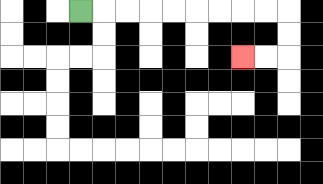{'start': '[3, 0]', 'end': '[10, 2]', 'path_directions': 'R,R,R,R,R,R,R,R,R,D,D,L,L', 'path_coordinates': '[[3, 0], [4, 0], [5, 0], [6, 0], [7, 0], [8, 0], [9, 0], [10, 0], [11, 0], [12, 0], [12, 1], [12, 2], [11, 2], [10, 2]]'}